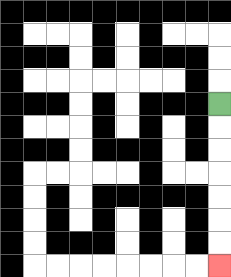{'start': '[9, 4]', 'end': '[9, 11]', 'path_directions': 'D,D,D,D,D,D,D', 'path_coordinates': '[[9, 4], [9, 5], [9, 6], [9, 7], [9, 8], [9, 9], [9, 10], [9, 11]]'}